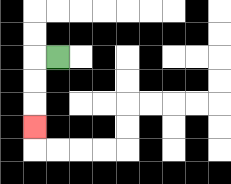{'start': '[2, 2]', 'end': '[1, 5]', 'path_directions': 'L,D,D,D', 'path_coordinates': '[[2, 2], [1, 2], [1, 3], [1, 4], [1, 5]]'}